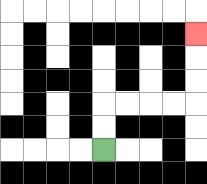{'start': '[4, 6]', 'end': '[8, 1]', 'path_directions': 'U,U,R,R,R,R,U,U,U', 'path_coordinates': '[[4, 6], [4, 5], [4, 4], [5, 4], [6, 4], [7, 4], [8, 4], [8, 3], [8, 2], [8, 1]]'}